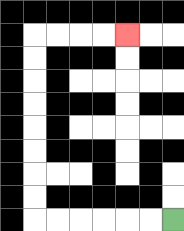{'start': '[7, 9]', 'end': '[5, 1]', 'path_directions': 'L,L,L,L,L,L,U,U,U,U,U,U,U,U,R,R,R,R', 'path_coordinates': '[[7, 9], [6, 9], [5, 9], [4, 9], [3, 9], [2, 9], [1, 9], [1, 8], [1, 7], [1, 6], [1, 5], [1, 4], [1, 3], [1, 2], [1, 1], [2, 1], [3, 1], [4, 1], [5, 1]]'}